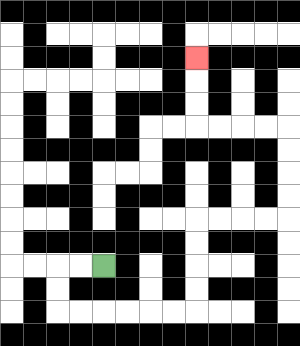{'start': '[4, 11]', 'end': '[8, 2]', 'path_directions': 'L,L,D,D,R,R,R,R,R,R,U,U,U,U,R,R,R,R,U,U,U,U,L,L,L,L,U,U,U', 'path_coordinates': '[[4, 11], [3, 11], [2, 11], [2, 12], [2, 13], [3, 13], [4, 13], [5, 13], [6, 13], [7, 13], [8, 13], [8, 12], [8, 11], [8, 10], [8, 9], [9, 9], [10, 9], [11, 9], [12, 9], [12, 8], [12, 7], [12, 6], [12, 5], [11, 5], [10, 5], [9, 5], [8, 5], [8, 4], [8, 3], [8, 2]]'}